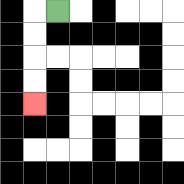{'start': '[2, 0]', 'end': '[1, 4]', 'path_directions': 'L,D,D,D,D', 'path_coordinates': '[[2, 0], [1, 0], [1, 1], [1, 2], [1, 3], [1, 4]]'}